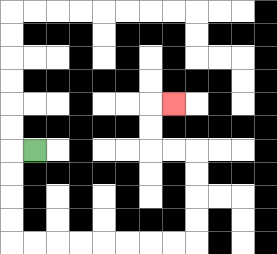{'start': '[1, 6]', 'end': '[7, 4]', 'path_directions': 'L,D,D,D,D,R,R,R,R,R,R,R,R,U,U,U,U,L,L,U,U,R', 'path_coordinates': '[[1, 6], [0, 6], [0, 7], [0, 8], [0, 9], [0, 10], [1, 10], [2, 10], [3, 10], [4, 10], [5, 10], [6, 10], [7, 10], [8, 10], [8, 9], [8, 8], [8, 7], [8, 6], [7, 6], [6, 6], [6, 5], [6, 4], [7, 4]]'}